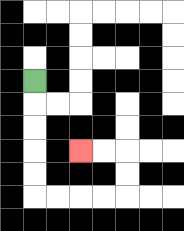{'start': '[1, 3]', 'end': '[3, 6]', 'path_directions': 'D,D,D,D,D,R,R,R,R,U,U,L,L', 'path_coordinates': '[[1, 3], [1, 4], [1, 5], [1, 6], [1, 7], [1, 8], [2, 8], [3, 8], [4, 8], [5, 8], [5, 7], [5, 6], [4, 6], [3, 6]]'}